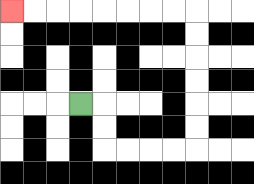{'start': '[3, 4]', 'end': '[0, 0]', 'path_directions': 'R,D,D,R,R,R,R,U,U,U,U,U,U,L,L,L,L,L,L,L,L', 'path_coordinates': '[[3, 4], [4, 4], [4, 5], [4, 6], [5, 6], [6, 6], [7, 6], [8, 6], [8, 5], [8, 4], [8, 3], [8, 2], [8, 1], [8, 0], [7, 0], [6, 0], [5, 0], [4, 0], [3, 0], [2, 0], [1, 0], [0, 0]]'}